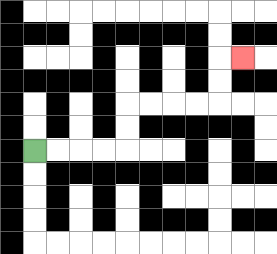{'start': '[1, 6]', 'end': '[10, 2]', 'path_directions': 'R,R,R,R,U,U,R,R,R,R,U,U,R', 'path_coordinates': '[[1, 6], [2, 6], [3, 6], [4, 6], [5, 6], [5, 5], [5, 4], [6, 4], [7, 4], [8, 4], [9, 4], [9, 3], [9, 2], [10, 2]]'}